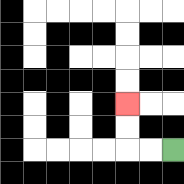{'start': '[7, 6]', 'end': '[5, 4]', 'path_directions': 'L,L,U,U', 'path_coordinates': '[[7, 6], [6, 6], [5, 6], [5, 5], [5, 4]]'}